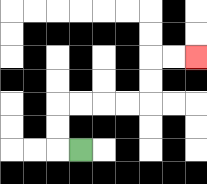{'start': '[3, 6]', 'end': '[8, 2]', 'path_directions': 'L,U,U,R,R,R,R,U,U,R,R', 'path_coordinates': '[[3, 6], [2, 6], [2, 5], [2, 4], [3, 4], [4, 4], [5, 4], [6, 4], [6, 3], [6, 2], [7, 2], [8, 2]]'}